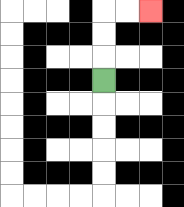{'start': '[4, 3]', 'end': '[6, 0]', 'path_directions': 'U,U,U,R,R', 'path_coordinates': '[[4, 3], [4, 2], [4, 1], [4, 0], [5, 0], [6, 0]]'}